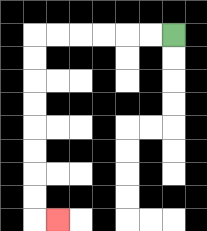{'start': '[7, 1]', 'end': '[2, 9]', 'path_directions': 'L,L,L,L,L,L,D,D,D,D,D,D,D,D,R', 'path_coordinates': '[[7, 1], [6, 1], [5, 1], [4, 1], [3, 1], [2, 1], [1, 1], [1, 2], [1, 3], [1, 4], [1, 5], [1, 6], [1, 7], [1, 8], [1, 9], [2, 9]]'}